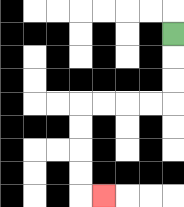{'start': '[7, 1]', 'end': '[4, 8]', 'path_directions': 'D,D,D,L,L,L,L,D,D,D,D,R', 'path_coordinates': '[[7, 1], [7, 2], [7, 3], [7, 4], [6, 4], [5, 4], [4, 4], [3, 4], [3, 5], [3, 6], [3, 7], [3, 8], [4, 8]]'}